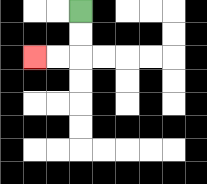{'start': '[3, 0]', 'end': '[1, 2]', 'path_directions': 'D,D,L,L', 'path_coordinates': '[[3, 0], [3, 1], [3, 2], [2, 2], [1, 2]]'}